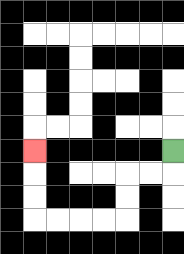{'start': '[7, 6]', 'end': '[1, 6]', 'path_directions': 'D,L,L,D,D,L,L,L,L,U,U,U', 'path_coordinates': '[[7, 6], [7, 7], [6, 7], [5, 7], [5, 8], [5, 9], [4, 9], [3, 9], [2, 9], [1, 9], [1, 8], [1, 7], [1, 6]]'}